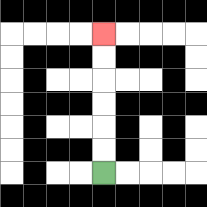{'start': '[4, 7]', 'end': '[4, 1]', 'path_directions': 'U,U,U,U,U,U', 'path_coordinates': '[[4, 7], [4, 6], [4, 5], [4, 4], [4, 3], [4, 2], [4, 1]]'}